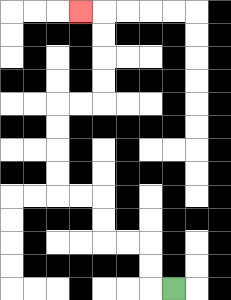{'start': '[7, 12]', 'end': '[3, 0]', 'path_directions': 'L,U,U,L,L,U,U,L,L,U,U,U,U,R,R,U,U,U,U,L', 'path_coordinates': '[[7, 12], [6, 12], [6, 11], [6, 10], [5, 10], [4, 10], [4, 9], [4, 8], [3, 8], [2, 8], [2, 7], [2, 6], [2, 5], [2, 4], [3, 4], [4, 4], [4, 3], [4, 2], [4, 1], [4, 0], [3, 0]]'}